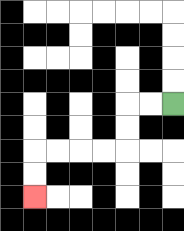{'start': '[7, 4]', 'end': '[1, 8]', 'path_directions': 'L,L,D,D,L,L,L,L,D,D', 'path_coordinates': '[[7, 4], [6, 4], [5, 4], [5, 5], [5, 6], [4, 6], [3, 6], [2, 6], [1, 6], [1, 7], [1, 8]]'}